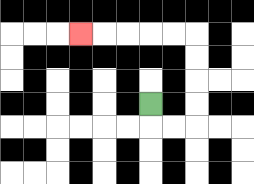{'start': '[6, 4]', 'end': '[3, 1]', 'path_directions': 'D,R,R,U,U,U,U,L,L,L,L,L', 'path_coordinates': '[[6, 4], [6, 5], [7, 5], [8, 5], [8, 4], [8, 3], [8, 2], [8, 1], [7, 1], [6, 1], [5, 1], [4, 1], [3, 1]]'}